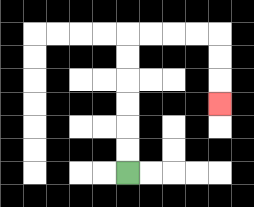{'start': '[5, 7]', 'end': '[9, 4]', 'path_directions': 'U,U,U,U,U,U,R,R,R,R,D,D,D', 'path_coordinates': '[[5, 7], [5, 6], [5, 5], [5, 4], [5, 3], [5, 2], [5, 1], [6, 1], [7, 1], [8, 1], [9, 1], [9, 2], [9, 3], [9, 4]]'}